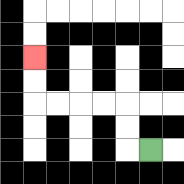{'start': '[6, 6]', 'end': '[1, 2]', 'path_directions': 'L,U,U,L,L,L,L,U,U', 'path_coordinates': '[[6, 6], [5, 6], [5, 5], [5, 4], [4, 4], [3, 4], [2, 4], [1, 4], [1, 3], [1, 2]]'}